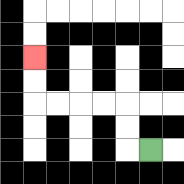{'start': '[6, 6]', 'end': '[1, 2]', 'path_directions': 'L,U,U,L,L,L,L,U,U', 'path_coordinates': '[[6, 6], [5, 6], [5, 5], [5, 4], [4, 4], [3, 4], [2, 4], [1, 4], [1, 3], [1, 2]]'}